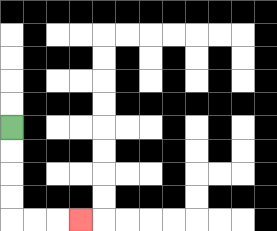{'start': '[0, 5]', 'end': '[3, 9]', 'path_directions': 'D,D,D,D,R,R,R', 'path_coordinates': '[[0, 5], [0, 6], [0, 7], [0, 8], [0, 9], [1, 9], [2, 9], [3, 9]]'}